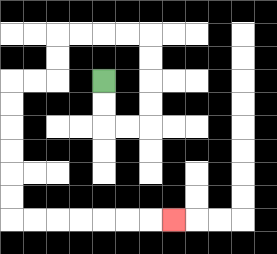{'start': '[4, 3]', 'end': '[7, 9]', 'path_directions': 'D,D,R,R,U,U,U,U,L,L,L,L,D,D,L,L,D,D,D,D,D,D,R,R,R,R,R,R,R', 'path_coordinates': '[[4, 3], [4, 4], [4, 5], [5, 5], [6, 5], [6, 4], [6, 3], [6, 2], [6, 1], [5, 1], [4, 1], [3, 1], [2, 1], [2, 2], [2, 3], [1, 3], [0, 3], [0, 4], [0, 5], [0, 6], [0, 7], [0, 8], [0, 9], [1, 9], [2, 9], [3, 9], [4, 9], [5, 9], [6, 9], [7, 9]]'}